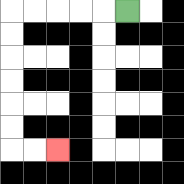{'start': '[5, 0]', 'end': '[2, 6]', 'path_directions': 'L,L,L,L,L,D,D,D,D,D,D,R,R', 'path_coordinates': '[[5, 0], [4, 0], [3, 0], [2, 0], [1, 0], [0, 0], [0, 1], [0, 2], [0, 3], [0, 4], [0, 5], [0, 6], [1, 6], [2, 6]]'}